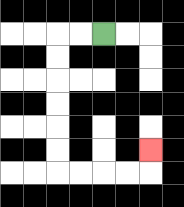{'start': '[4, 1]', 'end': '[6, 6]', 'path_directions': 'L,L,D,D,D,D,D,D,R,R,R,R,U', 'path_coordinates': '[[4, 1], [3, 1], [2, 1], [2, 2], [2, 3], [2, 4], [2, 5], [2, 6], [2, 7], [3, 7], [4, 7], [5, 7], [6, 7], [6, 6]]'}